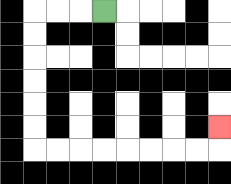{'start': '[4, 0]', 'end': '[9, 5]', 'path_directions': 'L,L,L,D,D,D,D,D,D,R,R,R,R,R,R,R,R,U', 'path_coordinates': '[[4, 0], [3, 0], [2, 0], [1, 0], [1, 1], [1, 2], [1, 3], [1, 4], [1, 5], [1, 6], [2, 6], [3, 6], [4, 6], [5, 6], [6, 6], [7, 6], [8, 6], [9, 6], [9, 5]]'}